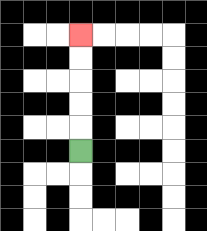{'start': '[3, 6]', 'end': '[3, 1]', 'path_directions': 'U,U,U,U,U', 'path_coordinates': '[[3, 6], [3, 5], [3, 4], [3, 3], [3, 2], [3, 1]]'}